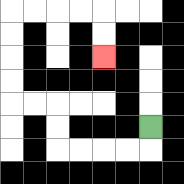{'start': '[6, 5]', 'end': '[4, 2]', 'path_directions': 'D,L,L,L,L,U,U,L,L,U,U,U,U,R,R,R,R,D,D', 'path_coordinates': '[[6, 5], [6, 6], [5, 6], [4, 6], [3, 6], [2, 6], [2, 5], [2, 4], [1, 4], [0, 4], [0, 3], [0, 2], [0, 1], [0, 0], [1, 0], [2, 0], [3, 0], [4, 0], [4, 1], [4, 2]]'}